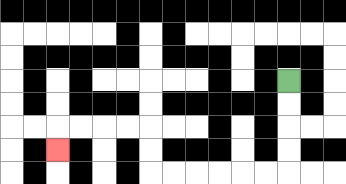{'start': '[12, 3]', 'end': '[2, 6]', 'path_directions': 'D,D,D,D,L,L,L,L,L,L,U,U,L,L,L,L,D', 'path_coordinates': '[[12, 3], [12, 4], [12, 5], [12, 6], [12, 7], [11, 7], [10, 7], [9, 7], [8, 7], [7, 7], [6, 7], [6, 6], [6, 5], [5, 5], [4, 5], [3, 5], [2, 5], [2, 6]]'}